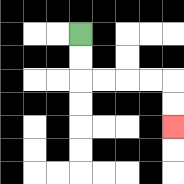{'start': '[3, 1]', 'end': '[7, 5]', 'path_directions': 'D,D,R,R,R,R,D,D', 'path_coordinates': '[[3, 1], [3, 2], [3, 3], [4, 3], [5, 3], [6, 3], [7, 3], [7, 4], [7, 5]]'}